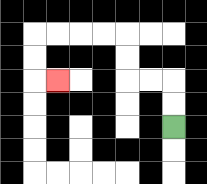{'start': '[7, 5]', 'end': '[2, 3]', 'path_directions': 'U,U,L,L,U,U,L,L,L,L,D,D,R', 'path_coordinates': '[[7, 5], [7, 4], [7, 3], [6, 3], [5, 3], [5, 2], [5, 1], [4, 1], [3, 1], [2, 1], [1, 1], [1, 2], [1, 3], [2, 3]]'}